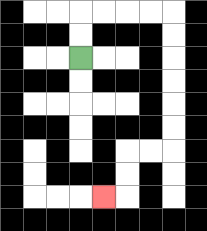{'start': '[3, 2]', 'end': '[4, 8]', 'path_directions': 'U,U,R,R,R,R,D,D,D,D,D,D,L,L,D,D,L', 'path_coordinates': '[[3, 2], [3, 1], [3, 0], [4, 0], [5, 0], [6, 0], [7, 0], [7, 1], [7, 2], [7, 3], [7, 4], [7, 5], [7, 6], [6, 6], [5, 6], [5, 7], [5, 8], [4, 8]]'}